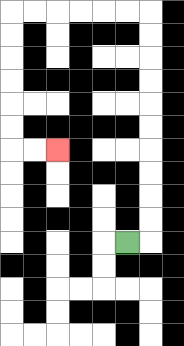{'start': '[5, 10]', 'end': '[2, 6]', 'path_directions': 'R,U,U,U,U,U,U,U,U,U,U,L,L,L,L,L,L,D,D,D,D,D,D,R,R', 'path_coordinates': '[[5, 10], [6, 10], [6, 9], [6, 8], [6, 7], [6, 6], [6, 5], [6, 4], [6, 3], [6, 2], [6, 1], [6, 0], [5, 0], [4, 0], [3, 0], [2, 0], [1, 0], [0, 0], [0, 1], [0, 2], [0, 3], [0, 4], [0, 5], [0, 6], [1, 6], [2, 6]]'}